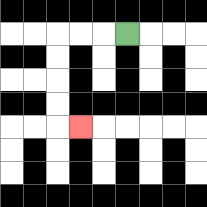{'start': '[5, 1]', 'end': '[3, 5]', 'path_directions': 'L,L,L,D,D,D,D,R', 'path_coordinates': '[[5, 1], [4, 1], [3, 1], [2, 1], [2, 2], [2, 3], [2, 4], [2, 5], [3, 5]]'}